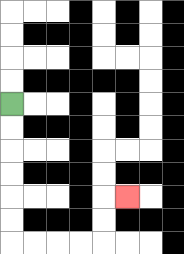{'start': '[0, 4]', 'end': '[5, 8]', 'path_directions': 'D,D,D,D,D,D,R,R,R,R,U,U,R', 'path_coordinates': '[[0, 4], [0, 5], [0, 6], [0, 7], [0, 8], [0, 9], [0, 10], [1, 10], [2, 10], [3, 10], [4, 10], [4, 9], [4, 8], [5, 8]]'}